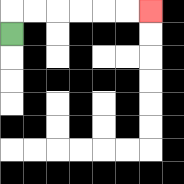{'start': '[0, 1]', 'end': '[6, 0]', 'path_directions': 'U,R,R,R,R,R,R', 'path_coordinates': '[[0, 1], [0, 0], [1, 0], [2, 0], [3, 0], [4, 0], [5, 0], [6, 0]]'}